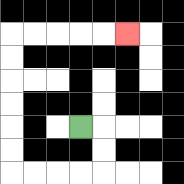{'start': '[3, 5]', 'end': '[5, 1]', 'path_directions': 'R,D,D,L,L,L,L,U,U,U,U,U,U,R,R,R,R,R', 'path_coordinates': '[[3, 5], [4, 5], [4, 6], [4, 7], [3, 7], [2, 7], [1, 7], [0, 7], [0, 6], [0, 5], [0, 4], [0, 3], [0, 2], [0, 1], [1, 1], [2, 1], [3, 1], [4, 1], [5, 1]]'}